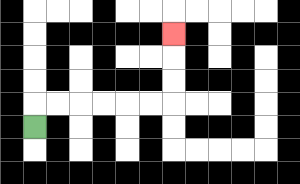{'start': '[1, 5]', 'end': '[7, 1]', 'path_directions': 'U,R,R,R,R,R,R,U,U,U', 'path_coordinates': '[[1, 5], [1, 4], [2, 4], [3, 4], [4, 4], [5, 4], [6, 4], [7, 4], [7, 3], [7, 2], [7, 1]]'}